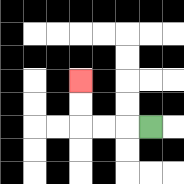{'start': '[6, 5]', 'end': '[3, 3]', 'path_directions': 'L,L,L,U,U', 'path_coordinates': '[[6, 5], [5, 5], [4, 5], [3, 5], [3, 4], [3, 3]]'}